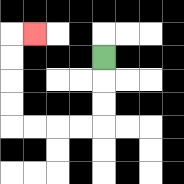{'start': '[4, 2]', 'end': '[1, 1]', 'path_directions': 'D,D,D,L,L,L,L,U,U,U,U,R', 'path_coordinates': '[[4, 2], [4, 3], [4, 4], [4, 5], [3, 5], [2, 5], [1, 5], [0, 5], [0, 4], [0, 3], [0, 2], [0, 1], [1, 1]]'}